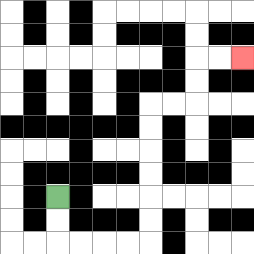{'start': '[2, 8]', 'end': '[10, 2]', 'path_directions': 'D,D,R,R,R,R,U,U,U,U,U,U,R,R,U,U,R,R', 'path_coordinates': '[[2, 8], [2, 9], [2, 10], [3, 10], [4, 10], [5, 10], [6, 10], [6, 9], [6, 8], [6, 7], [6, 6], [6, 5], [6, 4], [7, 4], [8, 4], [8, 3], [8, 2], [9, 2], [10, 2]]'}